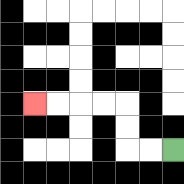{'start': '[7, 6]', 'end': '[1, 4]', 'path_directions': 'L,L,U,U,L,L,L,L', 'path_coordinates': '[[7, 6], [6, 6], [5, 6], [5, 5], [5, 4], [4, 4], [3, 4], [2, 4], [1, 4]]'}